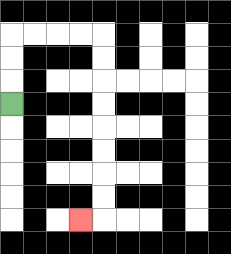{'start': '[0, 4]', 'end': '[3, 9]', 'path_directions': 'U,U,U,R,R,R,R,D,D,D,D,D,D,D,D,L', 'path_coordinates': '[[0, 4], [0, 3], [0, 2], [0, 1], [1, 1], [2, 1], [3, 1], [4, 1], [4, 2], [4, 3], [4, 4], [4, 5], [4, 6], [4, 7], [4, 8], [4, 9], [3, 9]]'}